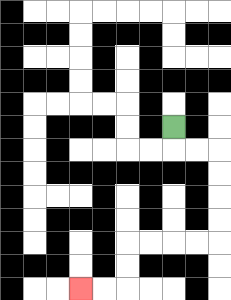{'start': '[7, 5]', 'end': '[3, 12]', 'path_directions': 'D,R,R,D,D,D,D,L,L,L,L,D,D,L,L', 'path_coordinates': '[[7, 5], [7, 6], [8, 6], [9, 6], [9, 7], [9, 8], [9, 9], [9, 10], [8, 10], [7, 10], [6, 10], [5, 10], [5, 11], [5, 12], [4, 12], [3, 12]]'}